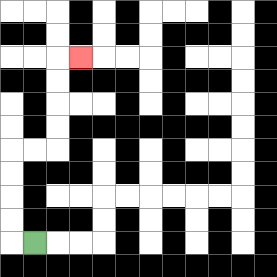{'start': '[1, 10]', 'end': '[3, 2]', 'path_directions': 'L,U,U,U,U,R,R,U,U,U,U,R', 'path_coordinates': '[[1, 10], [0, 10], [0, 9], [0, 8], [0, 7], [0, 6], [1, 6], [2, 6], [2, 5], [2, 4], [2, 3], [2, 2], [3, 2]]'}